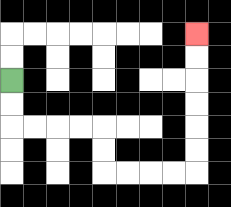{'start': '[0, 3]', 'end': '[8, 1]', 'path_directions': 'D,D,R,R,R,R,D,D,R,R,R,R,U,U,U,U,U,U', 'path_coordinates': '[[0, 3], [0, 4], [0, 5], [1, 5], [2, 5], [3, 5], [4, 5], [4, 6], [4, 7], [5, 7], [6, 7], [7, 7], [8, 7], [8, 6], [8, 5], [8, 4], [8, 3], [8, 2], [8, 1]]'}